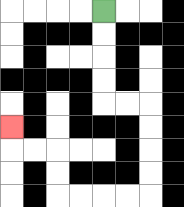{'start': '[4, 0]', 'end': '[0, 5]', 'path_directions': 'D,D,D,D,R,R,D,D,D,D,L,L,L,L,U,U,L,L,U', 'path_coordinates': '[[4, 0], [4, 1], [4, 2], [4, 3], [4, 4], [5, 4], [6, 4], [6, 5], [6, 6], [6, 7], [6, 8], [5, 8], [4, 8], [3, 8], [2, 8], [2, 7], [2, 6], [1, 6], [0, 6], [0, 5]]'}